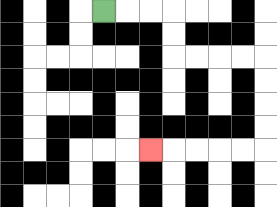{'start': '[4, 0]', 'end': '[6, 6]', 'path_directions': 'R,R,R,D,D,R,R,R,R,D,D,D,D,L,L,L,L,L', 'path_coordinates': '[[4, 0], [5, 0], [6, 0], [7, 0], [7, 1], [7, 2], [8, 2], [9, 2], [10, 2], [11, 2], [11, 3], [11, 4], [11, 5], [11, 6], [10, 6], [9, 6], [8, 6], [7, 6], [6, 6]]'}